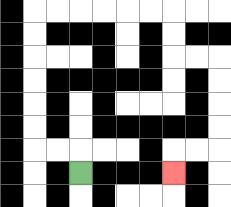{'start': '[3, 7]', 'end': '[7, 7]', 'path_directions': 'U,L,L,U,U,U,U,U,U,R,R,R,R,R,R,D,D,R,R,D,D,D,D,L,L,D', 'path_coordinates': '[[3, 7], [3, 6], [2, 6], [1, 6], [1, 5], [1, 4], [1, 3], [1, 2], [1, 1], [1, 0], [2, 0], [3, 0], [4, 0], [5, 0], [6, 0], [7, 0], [7, 1], [7, 2], [8, 2], [9, 2], [9, 3], [9, 4], [9, 5], [9, 6], [8, 6], [7, 6], [7, 7]]'}